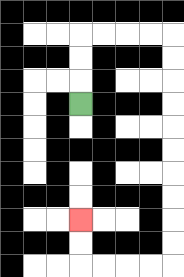{'start': '[3, 4]', 'end': '[3, 9]', 'path_directions': 'U,U,U,R,R,R,R,D,D,D,D,D,D,D,D,D,D,L,L,L,L,U,U', 'path_coordinates': '[[3, 4], [3, 3], [3, 2], [3, 1], [4, 1], [5, 1], [6, 1], [7, 1], [7, 2], [7, 3], [7, 4], [7, 5], [7, 6], [7, 7], [7, 8], [7, 9], [7, 10], [7, 11], [6, 11], [5, 11], [4, 11], [3, 11], [3, 10], [3, 9]]'}